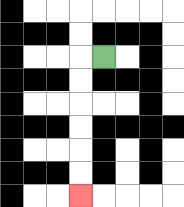{'start': '[4, 2]', 'end': '[3, 8]', 'path_directions': 'L,D,D,D,D,D,D', 'path_coordinates': '[[4, 2], [3, 2], [3, 3], [3, 4], [3, 5], [3, 6], [3, 7], [3, 8]]'}